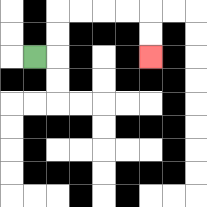{'start': '[1, 2]', 'end': '[6, 2]', 'path_directions': 'R,U,U,R,R,R,R,D,D', 'path_coordinates': '[[1, 2], [2, 2], [2, 1], [2, 0], [3, 0], [4, 0], [5, 0], [6, 0], [6, 1], [6, 2]]'}